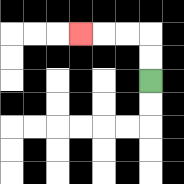{'start': '[6, 3]', 'end': '[3, 1]', 'path_directions': 'U,U,L,L,L', 'path_coordinates': '[[6, 3], [6, 2], [6, 1], [5, 1], [4, 1], [3, 1]]'}